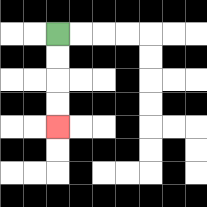{'start': '[2, 1]', 'end': '[2, 5]', 'path_directions': 'D,D,D,D', 'path_coordinates': '[[2, 1], [2, 2], [2, 3], [2, 4], [2, 5]]'}